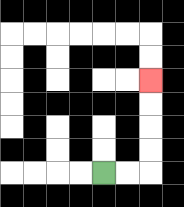{'start': '[4, 7]', 'end': '[6, 3]', 'path_directions': 'R,R,U,U,U,U', 'path_coordinates': '[[4, 7], [5, 7], [6, 7], [6, 6], [6, 5], [6, 4], [6, 3]]'}